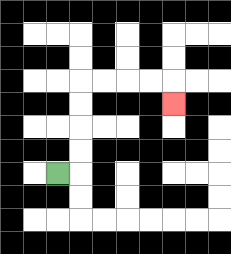{'start': '[2, 7]', 'end': '[7, 4]', 'path_directions': 'R,U,U,U,U,R,R,R,R,D', 'path_coordinates': '[[2, 7], [3, 7], [3, 6], [3, 5], [3, 4], [3, 3], [4, 3], [5, 3], [6, 3], [7, 3], [7, 4]]'}